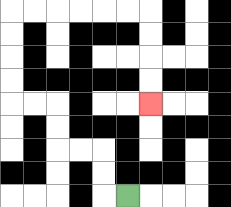{'start': '[5, 8]', 'end': '[6, 4]', 'path_directions': 'L,U,U,L,L,U,U,L,L,U,U,U,U,R,R,R,R,R,R,D,D,D,D', 'path_coordinates': '[[5, 8], [4, 8], [4, 7], [4, 6], [3, 6], [2, 6], [2, 5], [2, 4], [1, 4], [0, 4], [0, 3], [0, 2], [0, 1], [0, 0], [1, 0], [2, 0], [3, 0], [4, 0], [5, 0], [6, 0], [6, 1], [6, 2], [6, 3], [6, 4]]'}